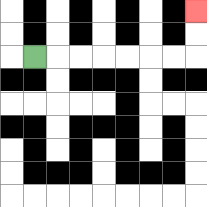{'start': '[1, 2]', 'end': '[8, 0]', 'path_directions': 'R,R,R,R,R,R,R,U,U', 'path_coordinates': '[[1, 2], [2, 2], [3, 2], [4, 2], [5, 2], [6, 2], [7, 2], [8, 2], [8, 1], [8, 0]]'}